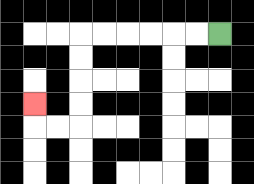{'start': '[9, 1]', 'end': '[1, 4]', 'path_directions': 'L,L,L,L,L,L,D,D,D,D,L,L,U', 'path_coordinates': '[[9, 1], [8, 1], [7, 1], [6, 1], [5, 1], [4, 1], [3, 1], [3, 2], [3, 3], [3, 4], [3, 5], [2, 5], [1, 5], [1, 4]]'}